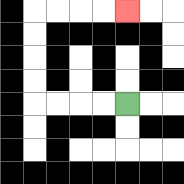{'start': '[5, 4]', 'end': '[5, 0]', 'path_directions': 'L,L,L,L,U,U,U,U,R,R,R,R', 'path_coordinates': '[[5, 4], [4, 4], [3, 4], [2, 4], [1, 4], [1, 3], [1, 2], [1, 1], [1, 0], [2, 0], [3, 0], [4, 0], [5, 0]]'}